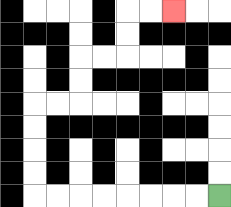{'start': '[9, 8]', 'end': '[7, 0]', 'path_directions': 'L,L,L,L,L,L,L,L,U,U,U,U,R,R,U,U,R,R,U,U,R,R', 'path_coordinates': '[[9, 8], [8, 8], [7, 8], [6, 8], [5, 8], [4, 8], [3, 8], [2, 8], [1, 8], [1, 7], [1, 6], [1, 5], [1, 4], [2, 4], [3, 4], [3, 3], [3, 2], [4, 2], [5, 2], [5, 1], [5, 0], [6, 0], [7, 0]]'}